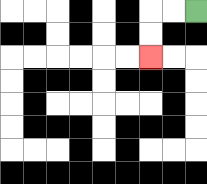{'start': '[8, 0]', 'end': '[6, 2]', 'path_directions': 'L,L,D,D', 'path_coordinates': '[[8, 0], [7, 0], [6, 0], [6, 1], [6, 2]]'}